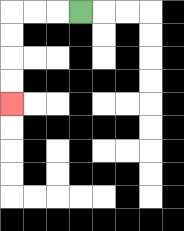{'start': '[3, 0]', 'end': '[0, 4]', 'path_directions': 'L,L,L,D,D,D,D', 'path_coordinates': '[[3, 0], [2, 0], [1, 0], [0, 0], [0, 1], [0, 2], [0, 3], [0, 4]]'}